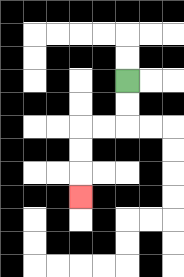{'start': '[5, 3]', 'end': '[3, 8]', 'path_directions': 'D,D,L,L,D,D,D', 'path_coordinates': '[[5, 3], [5, 4], [5, 5], [4, 5], [3, 5], [3, 6], [3, 7], [3, 8]]'}